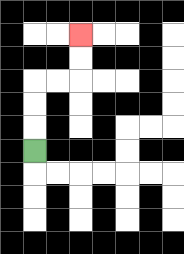{'start': '[1, 6]', 'end': '[3, 1]', 'path_directions': 'U,U,U,R,R,U,U', 'path_coordinates': '[[1, 6], [1, 5], [1, 4], [1, 3], [2, 3], [3, 3], [3, 2], [3, 1]]'}